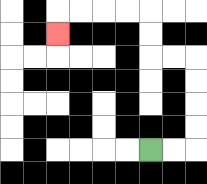{'start': '[6, 6]', 'end': '[2, 1]', 'path_directions': 'R,R,U,U,U,U,L,L,U,U,L,L,L,L,D', 'path_coordinates': '[[6, 6], [7, 6], [8, 6], [8, 5], [8, 4], [8, 3], [8, 2], [7, 2], [6, 2], [6, 1], [6, 0], [5, 0], [4, 0], [3, 0], [2, 0], [2, 1]]'}